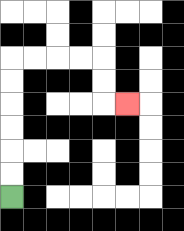{'start': '[0, 8]', 'end': '[5, 4]', 'path_directions': 'U,U,U,U,U,U,R,R,R,R,D,D,R', 'path_coordinates': '[[0, 8], [0, 7], [0, 6], [0, 5], [0, 4], [0, 3], [0, 2], [1, 2], [2, 2], [3, 2], [4, 2], [4, 3], [4, 4], [5, 4]]'}